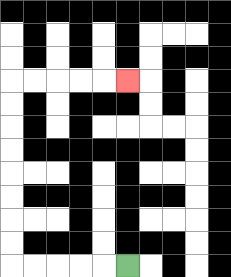{'start': '[5, 11]', 'end': '[5, 3]', 'path_directions': 'L,L,L,L,L,U,U,U,U,U,U,U,U,R,R,R,R,R', 'path_coordinates': '[[5, 11], [4, 11], [3, 11], [2, 11], [1, 11], [0, 11], [0, 10], [0, 9], [0, 8], [0, 7], [0, 6], [0, 5], [0, 4], [0, 3], [1, 3], [2, 3], [3, 3], [4, 3], [5, 3]]'}